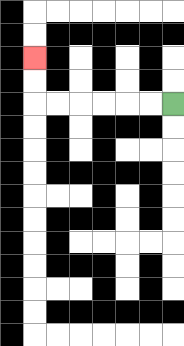{'start': '[7, 4]', 'end': '[1, 2]', 'path_directions': 'L,L,L,L,L,L,U,U', 'path_coordinates': '[[7, 4], [6, 4], [5, 4], [4, 4], [3, 4], [2, 4], [1, 4], [1, 3], [1, 2]]'}